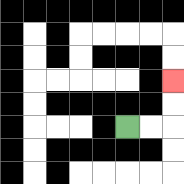{'start': '[5, 5]', 'end': '[7, 3]', 'path_directions': 'R,R,U,U', 'path_coordinates': '[[5, 5], [6, 5], [7, 5], [7, 4], [7, 3]]'}